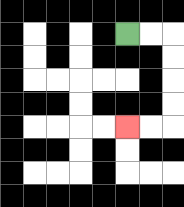{'start': '[5, 1]', 'end': '[5, 5]', 'path_directions': 'R,R,D,D,D,D,L,L', 'path_coordinates': '[[5, 1], [6, 1], [7, 1], [7, 2], [7, 3], [7, 4], [7, 5], [6, 5], [5, 5]]'}